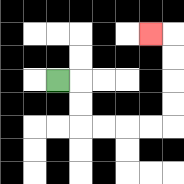{'start': '[2, 3]', 'end': '[6, 1]', 'path_directions': 'R,D,D,R,R,R,R,U,U,U,U,L', 'path_coordinates': '[[2, 3], [3, 3], [3, 4], [3, 5], [4, 5], [5, 5], [6, 5], [7, 5], [7, 4], [7, 3], [7, 2], [7, 1], [6, 1]]'}